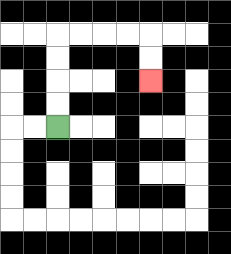{'start': '[2, 5]', 'end': '[6, 3]', 'path_directions': 'U,U,U,U,R,R,R,R,D,D', 'path_coordinates': '[[2, 5], [2, 4], [2, 3], [2, 2], [2, 1], [3, 1], [4, 1], [5, 1], [6, 1], [6, 2], [6, 3]]'}